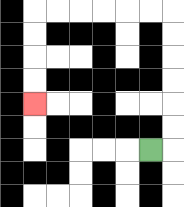{'start': '[6, 6]', 'end': '[1, 4]', 'path_directions': 'R,U,U,U,U,U,U,L,L,L,L,L,L,D,D,D,D', 'path_coordinates': '[[6, 6], [7, 6], [7, 5], [7, 4], [7, 3], [7, 2], [7, 1], [7, 0], [6, 0], [5, 0], [4, 0], [3, 0], [2, 0], [1, 0], [1, 1], [1, 2], [1, 3], [1, 4]]'}